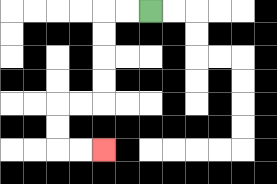{'start': '[6, 0]', 'end': '[4, 6]', 'path_directions': 'L,L,D,D,D,D,L,L,D,D,R,R', 'path_coordinates': '[[6, 0], [5, 0], [4, 0], [4, 1], [4, 2], [4, 3], [4, 4], [3, 4], [2, 4], [2, 5], [2, 6], [3, 6], [4, 6]]'}